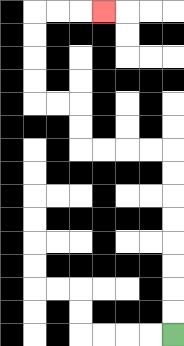{'start': '[7, 14]', 'end': '[4, 0]', 'path_directions': 'U,U,U,U,U,U,U,U,L,L,L,L,U,U,L,L,U,U,U,U,R,R,R', 'path_coordinates': '[[7, 14], [7, 13], [7, 12], [7, 11], [7, 10], [7, 9], [7, 8], [7, 7], [7, 6], [6, 6], [5, 6], [4, 6], [3, 6], [3, 5], [3, 4], [2, 4], [1, 4], [1, 3], [1, 2], [1, 1], [1, 0], [2, 0], [3, 0], [4, 0]]'}